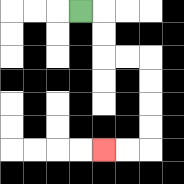{'start': '[3, 0]', 'end': '[4, 6]', 'path_directions': 'R,D,D,R,R,D,D,D,D,L,L', 'path_coordinates': '[[3, 0], [4, 0], [4, 1], [4, 2], [5, 2], [6, 2], [6, 3], [6, 4], [6, 5], [6, 6], [5, 6], [4, 6]]'}